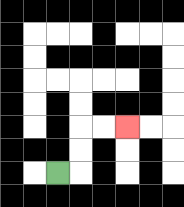{'start': '[2, 7]', 'end': '[5, 5]', 'path_directions': 'R,U,U,R,R', 'path_coordinates': '[[2, 7], [3, 7], [3, 6], [3, 5], [4, 5], [5, 5]]'}